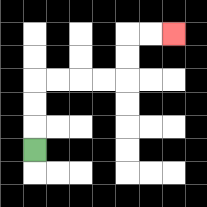{'start': '[1, 6]', 'end': '[7, 1]', 'path_directions': 'U,U,U,R,R,R,R,U,U,R,R', 'path_coordinates': '[[1, 6], [1, 5], [1, 4], [1, 3], [2, 3], [3, 3], [4, 3], [5, 3], [5, 2], [5, 1], [6, 1], [7, 1]]'}